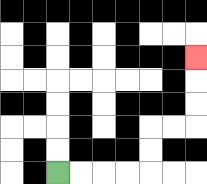{'start': '[2, 7]', 'end': '[8, 2]', 'path_directions': 'R,R,R,R,U,U,R,R,U,U,U', 'path_coordinates': '[[2, 7], [3, 7], [4, 7], [5, 7], [6, 7], [6, 6], [6, 5], [7, 5], [8, 5], [8, 4], [8, 3], [8, 2]]'}